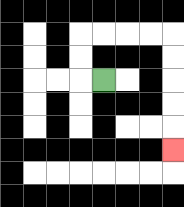{'start': '[4, 3]', 'end': '[7, 6]', 'path_directions': 'L,U,U,R,R,R,R,D,D,D,D,D', 'path_coordinates': '[[4, 3], [3, 3], [3, 2], [3, 1], [4, 1], [5, 1], [6, 1], [7, 1], [7, 2], [7, 3], [7, 4], [7, 5], [7, 6]]'}